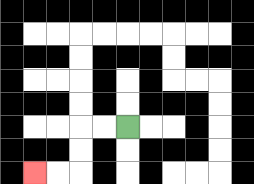{'start': '[5, 5]', 'end': '[1, 7]', 'path_directions': 'L,L,D,D,L,L', 'path_coordinates': '[[5, 5], [4, 5], [3, 5], [3, 6], [3, 7], [2, 7], [1, 7]]'}